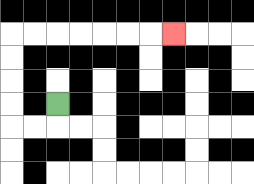{'start': '[2, 4]', 'end': '[7, 1]', 'path_directions': 'D,L,L,U,U,U,U,R,R,R,R,R,R,R', 'path_coordinates': '[[2, 4], [2, 5], [1, 5], [0, 5], [0, 4], [0, 3], [0, 2], [0, 1], [1, 1], [2, 1], [3, 1], [4, 1], [5, 1], [6, 1], [7, 1]]'}